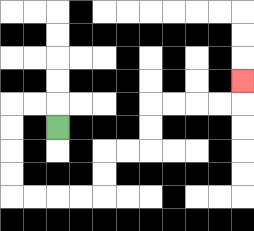{'start': '[2, 5]', 'end': '[10, 3]', 'path_directions': 'U,L,L,D,D,D,D,R,R,R,R,U,U,R,R,U,U,R,R,R,R,U', 'path_coordinates': '[[2, 5], [2, 4], [1, 4], [0, 4], [0, 5], [0, 6], [0, 7], [0, 8], [1, 8], [2, 8], [3, 8], [4, 8], [4, 7], [4, 6], [5, 6], [6, 6], [6, 5], [6, 4], [7, 4], [8, 4], [9, 4], [10, 4], [10, 3]]'}